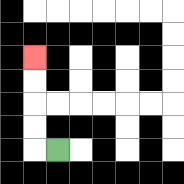{'start': '[2, 6]', 'end': '[1, 2]', 'path_directions': 'L,U,U,U,U', 'path_coordinates': '[[2, 6], [1, 6], [1, 5], [1, 4], [1, 3], [1, 2]]'}